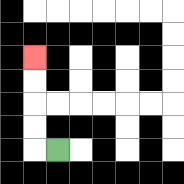{'start': '[2, 6]', 'end': '[1, 2]', 'path_directions': 'L,U,U,U,U', 'path_coordinates': '[[2, 6], [1, 6], [1, 5], [1, 4], [1, 3], [1, 2]]'}